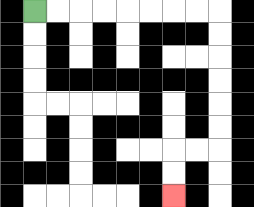{'start': '[1, 0]', 'end': '[7, 8]', 'path_directions': 'R,R,R,R,R,R,R,R,D,D,D,D,D,D,L,L,D,D', 'path_coordinates': '[[1, 0], [2, 0], [3, 0], [4, 0], [5, 0], [6, 0], [7, 0], [8, 0], [9, 0], [9, 1], [9, 2], [9, 3], [9, 4], [9, 5], [9, 6], [8, 6], [7, 6], [7, 7], [7, 8]]'}